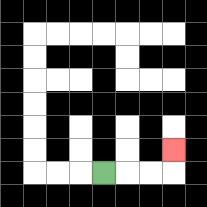{'start': '[4, 7]', 'end': '[7, 6]', 'path_directions': 'R,R,R,U', 'path_coordinates': '[[4, 7], [5, 7], [6, 7], [7, 7], [7, 6]]'}